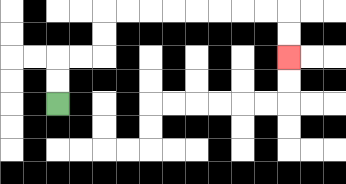{'start': '[2, 4]', 'end': '[12, 2]', 'path_directions': 'U,U,R,R,U,U,R,R,R,R,R,R,R,R,D,D', 'path_coordinates': '[[2, 4], [2, 3], [2, 2], [3, 2], [4, 2], [4, 1], [4, 0], [5, 0], [6, 0], [7, 0], [8, 0], [9, 0], [10, 0], [11, 0], [12, 0], [12, 1], [12, 2]]'}